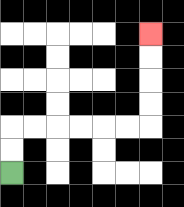{'start': '[0, 7]', 'end': '[6, 1]', 'path_directions': 'U,U,R,R,R,R,R,R,U,U,U,U', 'path_coordinates': '[[0, 7], [0, 6], [0, 5], [1, 5], [2, 5], [3, 5], [4, 5], [5, 5], [6, 5], [6, 4], [6, 3], [6, 2], [6, 1]]'}